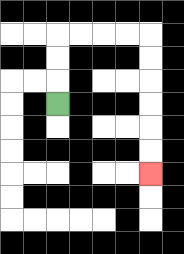{'start': '[2, 4]', 'end': '[6, 7]', 'path_directions': 'U,U,U,R,R,R,R,D,D,D,D,D,D', 'path_coordinates': '[[2, 4], [2, 3], [2, 2], [2, 1], [3, 1], [4, 1], [5, 1], [6, 1], [6, 2], [6, 3], [6, 4], [6, 5], [6, 6], [6, 7]]'}